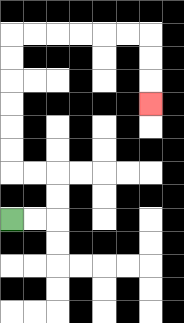{'start': '[0, 9]', 'end': '[6, 4]', 'path_directions': 'R,R,U,U,L,L,U,U,U,U,U,U,R,R,R,R,R,R,D,D,D', 'path_coordinates': '[[0, 9], [1, 9], [2, 9], [2, 8], [2, 7], [1, 7], [0, 7], [0, 6], [0, 5], [0, 4], [0, 3], [0, 2], [0, 1], [1, 1], [2, 1], [3, 1], [4, 1], [5, 1], [6, 1], [6, 2], [6, 3], [6, 4]]'}